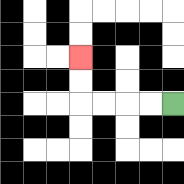{'start': '[7, 4]', 'end': '[3, 2]', 'path_directions': 'L,L,L,L,U,U', 'path_coordinates': '[[7, 4], [6, 4], [5, 4], [4, 4], [3, 4], [3, 3], [3, 2]]'}